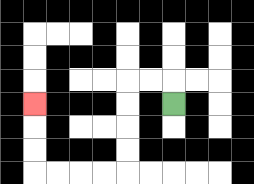{'start': '[7, 4]', 'end': '[1, 4]', 'path_directions': 'U,L,L,D,D,D,D,L,L,L,L,U,U,U', 'path_coordinates': '[[7, 4], [7, 3], [6, 3], [5, 3], [5, 4], [5, 5], [5, 6], [5, 7], [4, 7], [3, 7], [2, 7], [1, 7], [1, 6], [1, 5], [1, 4]]'}